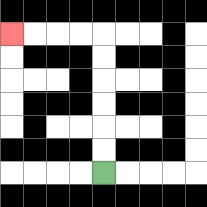{'start': '[4, 7]', 'end': '[0, 1]', 'path_directions': 'U,U,U,U,U,U,L,L,L,L', 'path_coordinates': '[[4, 7], [4, 6], [4, 5], [4, 4], [4, 3], [4, 2], [4, 1], [3, 1], [2, 1], [1, 1], [0, 1]]'}